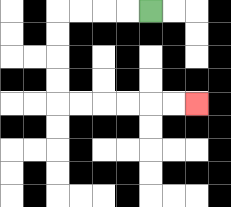{'start': '[6, 0]', 'end': '[8, 4]', 'path_directions': 'L,L,L,L,D,D,D,D,R,R,R,R,R,R', 'path_coordinates': '[[6, 0], [5, 0], [4, 0], [3, 0], [2, 0], [2, 1], [2, 2], [2, 3], [2, 4], [3, 4], [4, 4], [5, 4], [6, 4], [7, 4], [8, 4]]'}